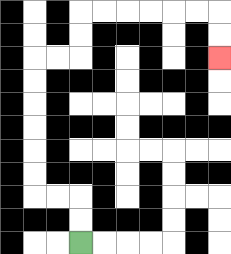{'start': '[3, 10]', 'end': '[9, 2]', 'path_directions': 'U,U,L,L,U,U,U,U,U,U,R,R,U,U,R,R,R,R,R,R,D,D', 'path_coordinates': '[[3, 10], [3, 9], [3, 8], [2, 8], [1, 8], [1, 7], [1, 6], [1, 5], [1, 4], [1, 3], [1, 2], [2, 2], [3, 2], [3, 1], [3, 0], [4, 0], [5, 0], [6, 0], [7, 0], [8, 0], [9, 0], [9, 1], [9, 2]]'}